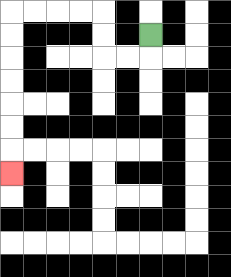{'start': '[6, 1]', 'end': '[0, 7]', 'path_directions': 'D,L,L,U,U,L,L,L,L,D,D,D,D,D,D,D', 'path_coordinates': '[[6, 1], [6, 2], [5, 2], [4, 2], [4, 1], [4, 0], [3, 0], [2, 0], [1, 0], [0, 0], [0, 1], [0, 2], [0, 3], [0, 4], [0, 5], [0, 6], [0, 7]]'}